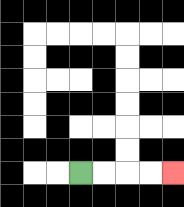{'start': '[3, 7]', 'end': '[7, 7]', 'path_directions': 'R,R,R,R', 'path_coordinates': '[[3, 7], [4, 7], [5, 7], [6, 7], [7, 7]]'}